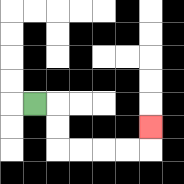{'start': '[1, 4]', 'end': '[6, 5]', 'path_directions': 'R,D,D,R,R,R,R,U', 'path_coordinates': '[[1, 4], [2, 4], [2, 5], [2, 6], [3, 6], [4, 6], [5, 6], [6, 6], [6, 5]]'}